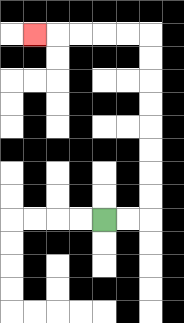{'start': '[4, 9]', 'end': '[1, 1]', 'path_directions': 'R,R,U,U,U,U,U,U,U,U,L,L,L,L,L', 'path_coordinates': '[[4, 9], [5, 9], [6, 9], [6, 8], [6, 7], [6, 6], [6, 5], [6, 4], [6, 3], [6, 2], [6, 1], [5, 1], [4, 1], [3, 1], [2, 1], [1, 1]]'}